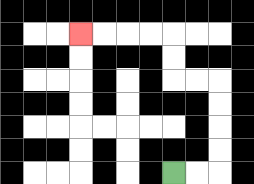{'start': '[7, 7]', 'end': '[3, 1]', 'path_directions': 'R,R,U,U,U,U,L,L,U,U,L,L,L,L', 'path_coordinates': '[[7, 7], [8, 7], [9, 7], [9, 6], [9, 5], [9, 4], [9, 3], [8, 3], [7, 3], [7, 2], [7, 1], [6, 1], [5, 1], [4, 1], [3, 1]]'}